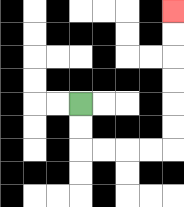{'start': '[3, 4]', 'end': '[7, 0]', 'path_directions': 'D,D,R,R,R,R,U,U,U,U,U,U', 'path_coordinates': '[[3, 4], [3, 5], [3, 6], [4, 6], [5, 6], [6, 6], [7, 6], [7, 5], [7, 4], [7, 3], [7, 2], [7, 1], [7, 0]]'}